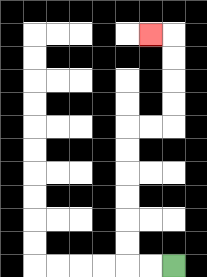{'start': '[7, 11]', 'end': '[6, 1]', 'path_directions': 'L,L,U,U,U,U,U,U,R,R,U,U,U,U,L', 'path_coordinates': '[[7, 11], [6, 11], [5, 11], [5, 10], [5, 9], [5, 8], [5, 7], [5, 6], [5, 5], [6, 5], [7, 5], [7, 4], [7, 3], [7, 2], [7, 1], [6, 1]]'}